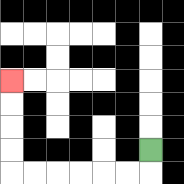{'start': '[6, 6]', 'end': '[0, 3]', 'path_directions': 'D,L,L,L,L,L,L,U,U,U,U', 'path_coordinates': '[[6, 6], [6, 7], [5, 7], [4, 7], [3, 7], [2, 7], [1, 7], [0, 7], [0, 6], [0, 5], [0, 4], [0, 3]]'}